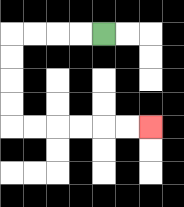{'start': '[4, 1]', 'end': '[6, 5]', 'path_directions': 'L,L,L,L,D,D,D,D,R,R,R,R,R,R', 'path_coordinates': '[[4, 1], [3, 1], [2, 1], [1, 1], [0, 1], [0, 2], [0, 3], [0, 4], [0, 5], [1, 5], [2, 5], [3, 5], [4, 5], [5, 5], [6, 5]]'}